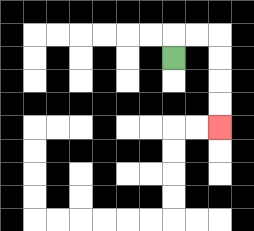{'start': '[7, 2]', 'end': '[9, 5]', 'path_directions': 'U,R,R,D,D,D,D', 'path_coordinates': '[[7, 2], [7, 1], [8, 1], [9, 1], [9, 2], [9, 3], [9, 4], [9, 5]]'}